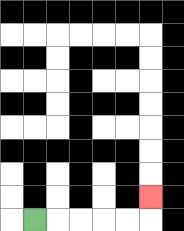{'start': '[1, 9]', 'end': '[6, 8]', 'path_directions': 'R,R,R,R,R,U', 'path_coordinates': '[[1, 9], [2, 9], [3, 9], [4, 9], [5, 9], [6, 9], [6, 8]]'}